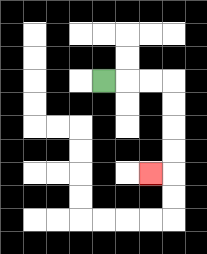{'start': '[4, 3]', 'end': '[6, 7]', 'path_directions': 'R,R,R,D,D,D,D,L', 'path_coordinates': '[[4, 3], [5, 3], [6, 3], [7, 3], [7, 4], [7, 5], [7, 6], [7, 7], [6, 7]]'}